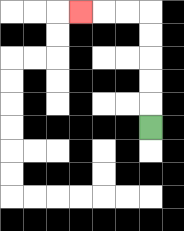{'start': '[6, 5]', 'end': '[3, 0]', 'path_directions': 'U,U,U,U,U,L,L,L', 'path_coordinates': '[[6, 5], [6, 4], [6, 3], [6, 2], [6, 1], [6, 0], [5, 0], [4, 0], [3, 0]]'}